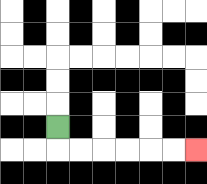{'start': '[2, 5]', 'end': '[8, 6]', 'path_directions': 'D,R,R,R,R,R,R', 'path_coordinates': '[[2, 5], [2, 6], [3, 6], [4, 6], [5, 6], [6, 6], [7, 6], [8, 6]]'}